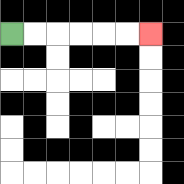{'start': '[0, 1]', 'end': '[6, 1]', 'path_directions': 'R,R,R,R,R,R', 'path_coordinates': '[[0, 1], [1, 1], [2, 1], [3, 1], [4, 1], [5, 1], [6, 1]]'}